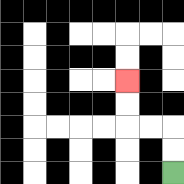{'start': '[7, 7]', 'end': '[5, 3]', 'path_directions': 'U,U,L,L,U,U', 'path_coordinates': '[[7, 7], [7, 6], [7, 5], [6, 5], [5, 5], [5, 4], [5, 3]]'}